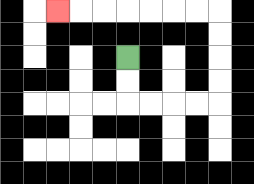{'start': '[5, 2]', 'end': '[2, 0]', 'path_directions': 'D,D,R,R,R,R,U,U,U,U,L,L,L,L,L,L,L', 'path_coordinates': '[[5, 2], [5, 3], [5, 4], [6, 4], [7, 4], [8, 4], [9, 4], [9, 3], [9, 2], [9, 1], [9, 0], [8, 0], [7, 0], [6, 0], [5, 0], [4, 0], [3, 0], [2, 0]]'}